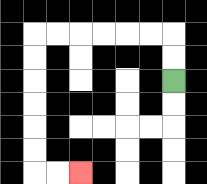{'start': '[7, 3]', 'end': '[3, 7]', 'path_directions': 'U,U,L,L,L,L,L,L,D,D,D,D,D,D,R,R', 'path_coordinates': '[[7, 3], [7, 2], [7, 1], [6, 1], [5, 1], [4, 1], [3, 1], [2, 1], [1, 1], [1, 2], [1, 3], [1, 4], [1, 5], [1, 6], [1, 7], [2, 7], [3, 7]]'}